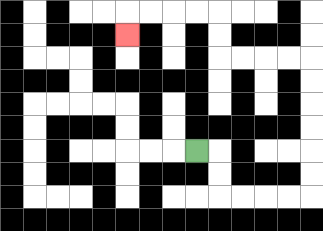{'start': '[8, 6]', 'end': '[5, 1]', 'path_directions': 'R,D,D,R,R,R,R,U,U,U,U,U,U,L,L,L,L,U,U,L,L,L,L,D', 'path_coordinates': '[[8, 6], [9, 6], [9, 7], [9, 8], [10, 8], [11, 8], [12, 8], [13, 8], [13, 7], [13, 6], [13, 5], [13, 4], [13, 3], [13, 2], [12, 2], [11, 2], [10, 2], [9, 2], [9, 1], [9, 0], [8, 0], [7, 0], [6, 0], [5, 0], [5, 1]]'}